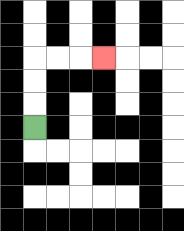{'start': '[1, 5]', 'end': '[4, 2]', 'path_directions': 'U,U,U,R,R,R', 'path_coordinates': '[[1, 5], [1, 4], [1, 3], [1, 2], [2, 2], [3, 2], [4, 2]]'}